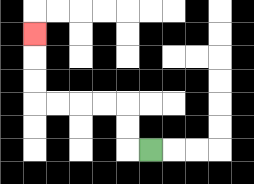{'start': '[6, 6]', 'end': '[1, 1]', 'path_directions': 'L,U,U,L,L,L,L,U,U,U', 'path_coordinates': '[[6, 6], [5, 6], [5, 5], [5, 4], [4, 4], [3, 4], [2, 4], [1, 4], [1, 3], [1, 2], [1, 1]]'}